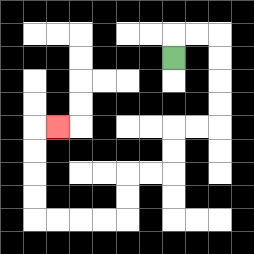{'start': '[7, 2]', 'end': '[2, 5]', 'path_directions': 'U,R,R,D,D,D,D,L,L,D,D,L,L,D,D,L,L,L,L,U,U,U,U,R', 'path_coordinates': '[[7, 2], [7, 1], [8, 1], [9, 1], [9, 2], [9, 3], [9, 4], [9, 5], [8, 5], [7, 5], [7, 6], [7, 7], [6, 7], [5, 7], [5, 8], [5, 9], [4, 9], [3, 9], [2, 9], [1, 9], [1, 8], [1, 7], [1, 6], [1, 5], [2, 5]]'}